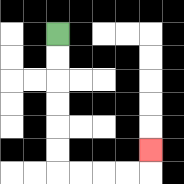{'start': '[2, 1]', 'end': '[6, 6]', 'path_directions': 'D,D,D,D,D,D,R,R,R,R,U', 'path_coordinates': '[[2, 1], [2, 2], [2, 3], [2, 4], [2, 5], [2, 6], [2, 7], [3, 7], [4, 7], [5, 7], [6, 7], [6, 6]]'}